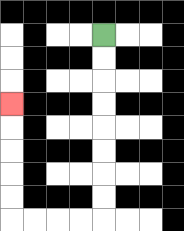{'start': '[4, 1]', 'end': '[0, 4]', 'path_directions': 'D,D,D,D,D,D,D,D,L,L,L,L,U,U,U,U,U', 'path_coordinates': '[[4, 1], [4, 2], [4, 3], [4, 4], [4, 5], [4, 6], [4, 7], [4, 8], [4, 9], [3, 9], [2, 9], [1, 9], [0, 9], [0, 8], [0, 7], [0, 6], [0, 5], [0, 4]]'}